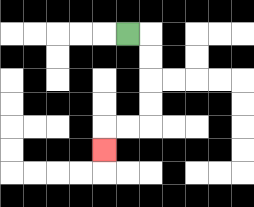{'start': '[5, 1]', 'end': '[4, 6]', 'path_directions': 'R,D,D,D,D,L,L,D', 'path_coordinates': '[[5, 1], [6, 1], [6, 2], [6, 3], [6, 4], [6, 5], [5, 5], [4, 5], [4, 6]]'}